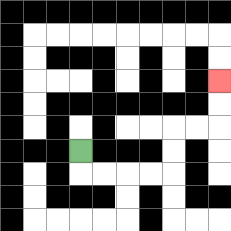{'start': '[3, 6]', 'end': '[9, 3]', 'path_directions': 'D,R,R,R,R,U,U,R,R,U,U', 'path_coordinates': '[[3, 6], [3, 7], [4, 7], [5, 7], [6, 7], [7, 7], [7, 6], [7, 5], [8, 5], [9, 5], [9, 4], [9, 3]]'}